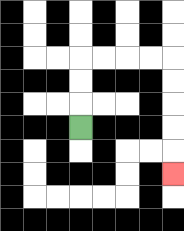{'start': '[3, 5]', 'end': '[7, 7]', 'path_directions': 'U,U,U,R,R,R,R,D,D,D,D,D', 'path_coordinates': '[[3, 5], [3, 4], [3, 3], [3, 2], [4, 2], [5, 2], [6, 2], [7, 2], [7, 3], [7, 4], [7, 5], [7, 6], [7, 7]]'}